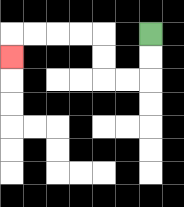{'start': '[6, 1]', 'end': '[0, 2]', 'path_directions': 'D,D,L,L,U,U,L,L,L,L,D', 'path_coordinates': '[[6, 1], [6, 2], [6, 3], [5, 3], [4, 3], [4, 2], [4, 1], [3, 1], [2, 1], [1, 1], [0, 1], [0, 2]]'}